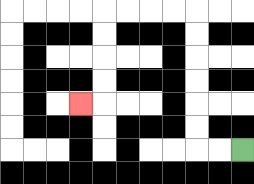{'start': '[10, 6]', 'end': '[3, 4]', 'path_directions': 'L,L,U,U,U,U,U,U,L,L,L,L,D,D,D,D,L', 'path_coordinates': '[[10, 6], [9, 6], [8, 6], [8, 5], [8, 4], [8, 3], [8, 2], [8, 1], [8, 0], [7, 0], [6, 0], [5, 0], [4, 0], [4, 1], [4, 2], [4, 3], [4, 4], [3, 4]]'}